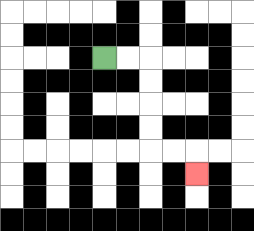{'start': '[4, 2]', 'end': '[8, 7]', 'path_directions': 'R,R,D,D,D,D,R,R,D', 'path_coordinates': '[[4, 2], [5, 2], [6, 2], [6, 3], [6, 4], [6, 5], [6, 6], [7, 6], [8, 6], [8, 7]]'}